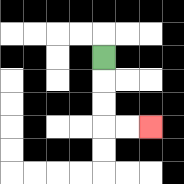{'start': '[4, 2]', 'end': '[6, 5]', 'path_directions': 'D,D,D,R,R', 'path_coordinates': '[[4, 2], [4, 3], [4, 4], [4, 5], [5, 5], [6, 5]]'}